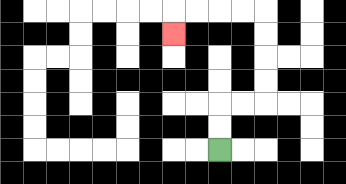{'start': '[9, 6]', 'end': '[7, 1]', 'path_directions': 'U,U,R,R,U,U,U,U,L,L,L,L,D', 'path_coordinates': '[[9, 6], [9, 5], [9, 4], [10, 4], [11, 4], [11, 3], [11, 2], [11, 1], [11, 0], [10, 0], [9, 0], [8, 0], [7, 0], [7, 1]]'}